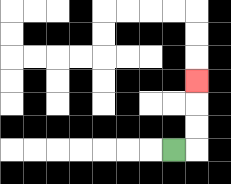{'start': '[7, 6]', 'end': '[8, 3]', 'path_directions': 'R,U,U,U', 'path_coordinates': '[[7, 6], [8, 6], [8, 5], [8, 4], [8, 3]]'}